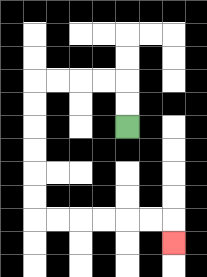{'start': '[5, 5]', 'end': '[7, 10]', 'path_directions': 'U,U,L,L,L,L,D,D,D,D,D,D,R,R,R,R,R,R,D', 'path_coordinates': '[[5, 5], [5, 4], [5, 3], [4, 3], [3, 3], [2, 3], [1, 3], [1, 4], [1, 5], [1, 6], [1, 7], [1, 8], [1, 9], [2, 9], [3, 9], [4, 9], [5, 9], [6, 9], [7, 9], [7, 10]]'}